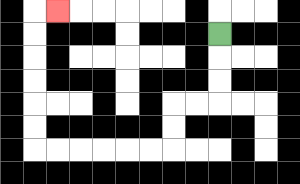{'start': '[9, 1]', 'end': '[2, 0]', 'path_directions': 'D,D,D,L,L,D,D,L,L,L,L,L,L,U,U,U,U,U,U,R', 'path_coordinates': '[[9, 1], [9, 2], [9, 3], [9, 4], [8, 4], [7, 4], [7, 5], [7, 6], [6, 6], [5, 6], [4, 6], [3, 6], [2, 6], [1, 6], [1, 5], [1, 4], [1, 3], [1, 2], [1, 1], [1, 0], [2, 0]]'}